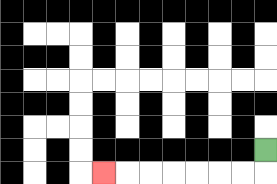{'start': '[11, 6]', 'end': '[4, 7]', 'path_directions': 'D,L,L,L,L,L,L,L', 'path_coordinates': '[[11, 6], [11, 7], [10, 7], [9, 7], [8, 7], [7, 7], [6, 7], [5, 7], [4, 7]]'}